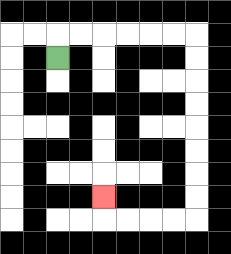{'start': '[2, 2]', 'end': '[4, 8]', 'path_directions': 'U,R,R,R,R,R,R,D,D,D,D,D,D,D,D,L,L,L,L,U', 'path_coordinates': '[[2, 2], [2, 1], [3, 1], [4, 1], [5, 1], [6, 1], [7, 1], [8, 1], [8, 2], [8, 3], [8, 4], [8, 5], [8, 6], [8, 7], [8, 8], [8, 9], [7, 9], [6, 9], [5, 9], [4, 9], [4, 8]]'}